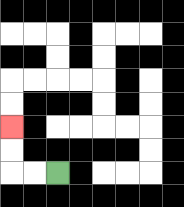{'start': '[2, 7]', 'end': '[0, 5]', 'path_directions': 'L,L,U,U', 'path_coordinates': '[[2, 7], [1, 7], [0, 7], [0, 6], [0, 5]]'}